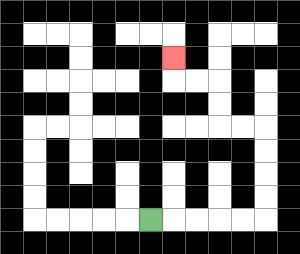{'start': '[6, 9]', 'end': '[7, 2]', 'path_directions': 'R,R,R,R,R,U,U,U,U,L,L,U,U,L,L,U', 'path_coordinates': '[[6, 9], [7, 9], [8, 9], [9, 9], [10, 9], [11, 9], [11, 8], [11, 7], [11, 6], [11, 5], [10, 5], [9, 5], [9, 4], [9, 3], [8, 3], [7, 3], [7, 2]]'}